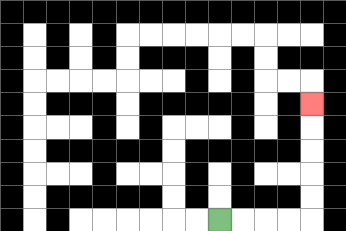{'start': '[9, 9]', 'end': '[13, 4]', 'path_directions': 'R,R,R,R,U,U,U,U,U', 'path_coordinates': '[[9, 9], [10, 9], [11, 9], [12, 9], [13, 9], [13, 8], [13, 7], [13, 6], [13, 5], [13, 4]]'}